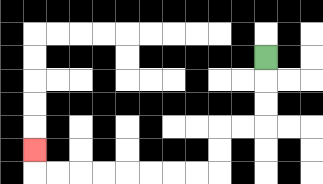{'start': '[11, 2]', 'end': '[1, 6]', 'path_directions': 'D,D,D,L,L,D,D,L,L,L,L,L,L,L,L,U', 'path_coordinates': '[[11, 2], [11, 3], [11, 4], [11, 5], [10, 5], [9, 5], [9, 6], [9, 7], [8, 7], [7, 7], [6, 7], [5, 7], [4, 7], [3, 7], [2, 7], [1, 7], [1, 6]]'}